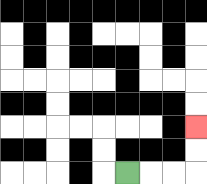{'start': '[5, 7]', 'end': '[8, 5]', 'path_directions': 'R,R,R,U,U', 'path_coordinates': '[[5, 7], [6, 7], [7, 7], [8, 7], [8, 6], [8, 5]]'}